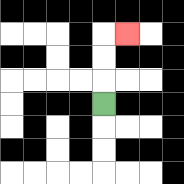{'start': '[4, 4]', 'end': '[5, 1]', 'path_directions': 'U,U,U,R', 'path_coordinates': '[[4, 4], [4, 3], [4, 2], [4, 1], [5, 1]]'}